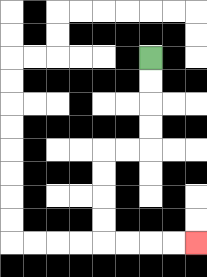{'start': '[6, 2]', 'end': '[8, 10]', 'path_directions': 'D,D,D,D,L,L,D,D,D,D,R,R,R,R', 'path_coordinates': '[[6, 2], [6, 3], [6, 4], [6, 5], [6, 6], [5, 6], [4, 6], [4, 7], [4, 8], [4, 9], [4, 10], [5, 10], [6, 10], [7, 10], [8, 10]]'}